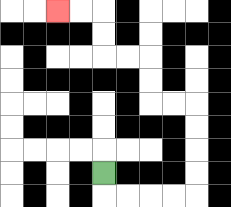{'start': '[4, 7]', 'end': '[2, 0]', 'path_directions': 'D,R,R,R,R,U,U,U,U,L,L,U,U,L,L,U,U,L,L', 'path_coordinates': '[[4, 7], [4, 8], [5, 8], [6, 8], [7, 8], [8, 8], [8, 7], [8, 6], [8, 5], [8, 4], [7, 4], [6, 4], [6, 3], [6, 2], [5, 2], [4, 2], [4, 1], [4, 0], [3, 0], [2, 0]]'}